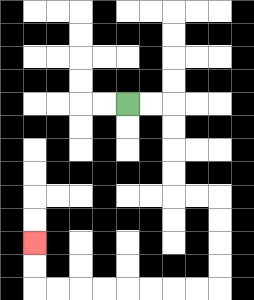{'start': '[5, 4]', 'end': '[1, 10]', 'path_directions': 'R,R,D,D,D,D,R,R,D,D,D,D,L,L,L,L,L,L,L,L,U,U', 'path_coordinates': '[[5, 4], [6, 4], [7, 4], [7, 5], [7, 6], [7, 7], [7, 8], [8, 8], [9, 8], [9, 9], [9, 10], [9, 11], [9, 12], [8, 12], [7, 12], [6, 12], [5, 12], [4, 12], [3, 12], [2, 12], [1, 12], [1, 11], [1, 10]]'}